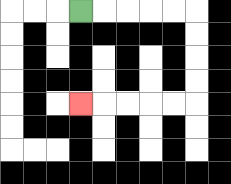{'start': '[3, 0]', 'end': '[3, 4]', 'path_directions': 'R,R,R,R,R,D,D,D,D,L,L,L,L,L', 'path_coordinates': '[[3, 0], [4, 0], [5, 0], [6, 0], [7, 0], [8, 0], [8, 1], [8, 2], [8, 3], [8, 4], [7, 4], [6, 4], [5, 4], [4, 4], [3, 4]]'}